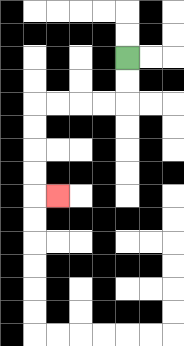{'start': '[5, 2]', 'end': '[2, 8]', 'path_directions': 'D,D,L,L,L,L,D,D,D,D,R', 'path_coordinates': '[[5, 2], [5, 3], [5, 4], [4, 4], [3, 4], [2, 4], [1, 4], [1, 5], [1, 6], [1, 7], [1, 8], [2, 8]]'}